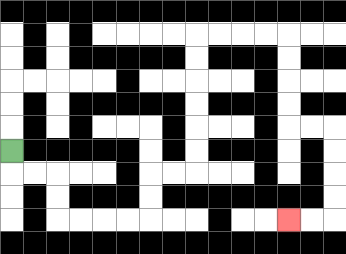{'start': '[0, 6]', 'end': '[12, 9]', 'path_directions': 'D,R,R,D,D,R,R,R,R,U,U,R,R,U,U,U,U,U,U,R,R,R,R,D,D,D,D,R,R,D,D,D,D,L,L', 'path_coordinates': '[[0, 6], [0, 7], [1, 7], [2, 7], [2, 8], [2, 9], [3, 9], [4, 9], [5, 9], [6, 9], [6, 8], [6, 7], [7, 7], [8, 7], [8, 6], [8, 5], [8, 4], [8, 3], [8, 2], [8, 1], [9, 1], [10, 1], [11, 1], [12, 1], [12, 2], [12, 3], [12, 4], [12, 5], [13, 5], [14, 5], [14, 6], [14, 7], [14, 8], [14, 9], [13, 9], [12, 9]]'}